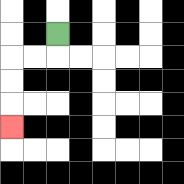{'start': '[2, 1]', 'end': '[0, 5]', 'path_directions': 'D,L,L,D,D,D', 'path_coordinates': '[[2, 1], [2, 2], [1, 2], [0, 2], [0, 3], [0, 4], [0, 5]]'}